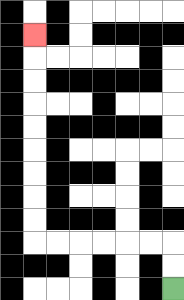{'start': '[7, 12]', 'end': '[1, 1]', 'path_directions': 'U,U,L,L,L,L,L,L,U,U,U,U,U,U,U,U,U', 'path_coordinates': '[[7, 12], [7, 11], [7, 10], [6, 10], [5, 10], [4, 10], [3, 10], [2, 10], [1, 10], [1, 9], [1, 8], [1, 7], [1, 6], [1, 5], [1, 4], [1, 3], [1, 2], [1, 1]]'}